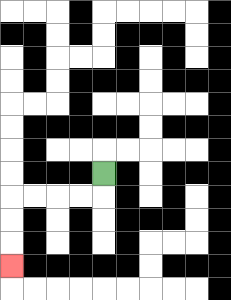{'start': '[4, 7]', 'end': '[0, 11]', 'path_directions': 'D,L,L,L,L,D,D,D', 'path_coordinates': '[[4, 7], [4, 8], [3, 8], [2, 8], [1, 8], [0, 8], [0, 9], [0, 10], [0, 11]]'}